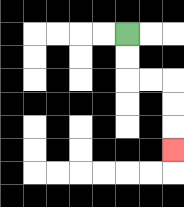{'start': '[5, 1]', 'end': '[7, 6]', 'path_directions': 'D,D,R,R,D,D,D', 'path_coordinates': '[[5, 1], [5, 2], [5, 3], [6, 3], [7, 3], [7, 4], [7, 5], [7, 6]]'}